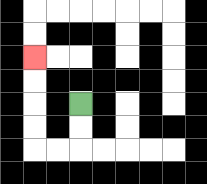{'start': '[3, 4]', 'end': '[1, 2]', 'path_directions': 'D,D,L,L,U,U,U,U', 'path_coordinates': '[[3, 4], [3, 5], [3, 6], [2, 6], [1, 6], [1, 5], [1, 4], [1, 3], [1, 2]]'}